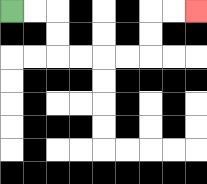{'start': '[0, 0]', 'end': '[8, 0]', 'path_directions': 'R,R,D,D,R,R,R,R,U,U,R,R', 'path_coordinates': '[[0, 0], [1, 0], [2, 0], [2, 1], [2, 2], [3, 2], [4, 2], [5, 2], [6, 2], [6, 1], [6, 0], [7, 0], [8, 0]]'}